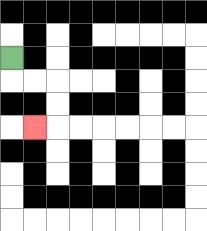{'start': '[0, 2]', 'end': '[1, 5]', 'path_directions': 'D,R,R,D,D,L', 'path_coordinates': '[[0, 2], [0, 3], [1, 3], [2, 3], [2, 4], [2, 5], [1, 5]]'}